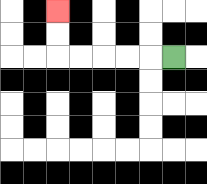{'start': '[7, 2]', 'end': '[2, 0]', 'path_directions': 'L,L,L,L,L,U,U', 'path_coordinates': '[[7, 2], [6, 2], [5, 2], [4, 2], [3, 2], [2, 2], [2, 1], [2, 0]]'}